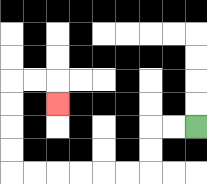{'start': '[8, 5]', 'end': '[2, 4]', 'path_directions': 'L,L,D,D,L,L,L,L,L,L,U,U,U,U,R,R,D', 'path_coordinates': '[[8, 5], [7, 5], [6, 5], [6, 6], [6, 7], [5, 7], [4, 7], [3, 7], [2, 7], [1, 7], [0, 7], [0, 6], [0, 5], [0, 4], [0, 3], [1, 3], [2, 3], [2, 4]]'}